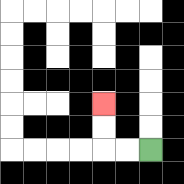{'start': '[6, 6]', 'end': '[4, 4]', 'path_directions': 'L,L,U,U', 'path_coordinates': '[[6, 6], [5, 6], [4, 6], [4, 5], [4, 4]]'}